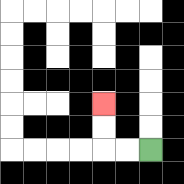{'start': '[6, 6]', 'end': '[4, 4]', 'path_directions': 'L,L,U,U', 'path_coordinates': '[[6, 6], [5, 6], [4, 6], [4, 5], [4, 4]]'}